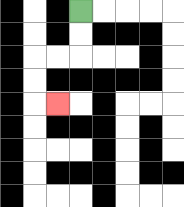{'start': '[3, 0]', 'end': '[2, 4]', 'path_directions': 'D,D,L,L,D,D,R', 'path_coordinates': '[[3, 0], [3, 1], [3, 2], [2, 2], [1, 2], [1, 3], [1, 4], [2, 4]]'}